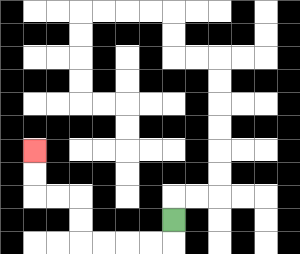{'start': '[7, 9]', 'end': '[1, 6]', 'path_directions': 'D,L,L,L,L,U,U,L,L,U,U', 'path_coordinates': '[[7, 9], [7, 10], [6, 10], [5, 10], [4, 10], [3, 10], [3, 9], [3, 8], [2, 8], [1, 8], [1, 7], [1, 6]]'}